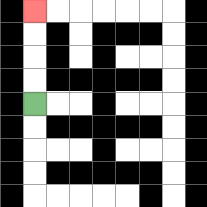{'start': '[1, 4]', 'end': '[1, 0]', 'path_directions': 'U,U,U,U', 'path_coordinates': '[[1, 4], [1, 3], [1, 2], [1, 1], [1, 0]]'}